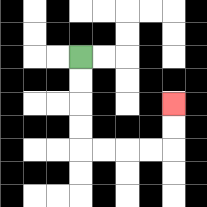{'start': '[3, 2]', 'end': '[7, 4]', 'path_directions': 'D,D,D,D,R,R,R,R,U,U', 'path_coordinates': '[[3, 2], [3, 3], [3, 4], [3, 5], [3, 6], [4, 6], [5, 6], [6, 6], [7, 6], [7, 5], [7, 4]]'}